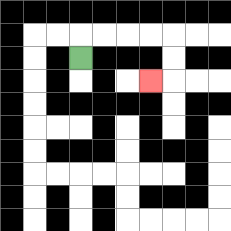{'start': '[3, 2]', 'end': '[6, 3]', 'path_directions': 'U,R,R,R,R,D,D,L', 'path_coordinates': '[[3, 2], [3, 1], [4, 1], [5, 1], [6, 1], [7, 1], [7, 2], [7, 3], [6, 3]]'}